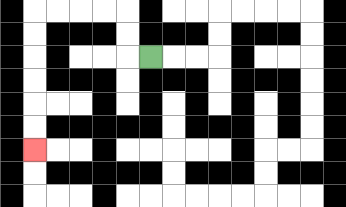{'start': '[6, 2]', 'end': '[1, 6]', 'path_directions': 'L,U,U,L,L,L,L,D,D,D,D,D,D', 'path_coordinates': '[[6, 2], [5, 2], [5, 1], [5, 0], [4, 0], [3, 0], [2, 0], [1, 0], [1, 1], [1, 2], [1, 3], [1, 4], [1, 5], [1, 6]]'}